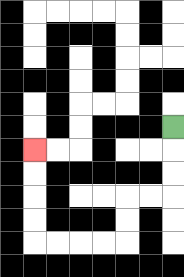{'start': '[7, 5]', 'end': '[1, 6]', 'path_directions': 'D,D,D,L,L,D,D,L,L,L,L,U,U,U,U', 'path_coordinates': '[[7, 5], [7, 6], [7, 7], [7, 8], [6, 8], [5, 8], [5, 9], [5, 10], [4, 10], [3, 10], [2, 10], [1, 10], [1, 9], [1, 8], [1, 7], [1, 6]]'}